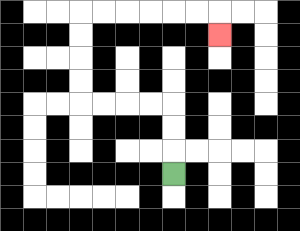{'start': '[7, 7]', 'end': '[9, 1]', 'path_directions': 'U,U,U,L,L,L,L,U,U,U,U,R,R,R,R,R,R,D', 'path_coordinates': '[[7, 7], [7, 6], [7, 5], [7, 4], [6, 4], [5, 4], [4, 4], [3, 4], [3, 3], [3, 2], [3, 1], [3, 0], [4, 0], [5, 0], [6, 0], [7, 0], [8, 0], [9, 0], [9, 1]]'}